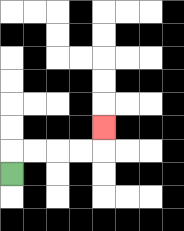{'start': '[0, 7]', 'end': '[4, 5]', 'path_directions': 'U,R,R,R,R,U', 'path_coordinates': '[[0, 7], [0, 6], [1, 6], [2, 6], [3, 6], [4, 6], [4, 5]]'}